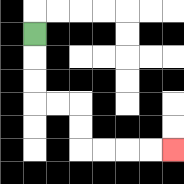{'start': '[1, 1]', 'end': '[7, 6]', 'path_directions': 'D,D,D,R,R,D,D,R,R,R,R', 'path_coordinates': '[[1, 1], [1, 2], [1, 3], [1, 4], [2, 4], [3, 4], [3, 5], [3, 6], [4, 6], [5, 6], [6, 6], [7, 6]]'}